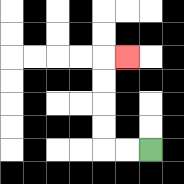{'start': '[6, 6]', 'end': '[5, 2]', 'path_directions': 'L,L,U,U,U,U,R', 'path_coordinates': '[[6, 6], [5, 6], [4, 6], [4, 5], [4, 4], [4, 3], [4, 2], [5, 2]]'}